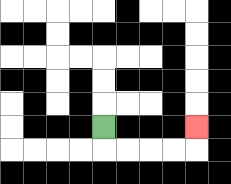{'start': '[4, 5]', 'end': '[8, 5]', 'path_directions': 'D,R,R,R,R,U', 'path_coordinates': '[[4, 5], [4, 6], [5, 6], [6, 6], [7, 6], [8, 6], [8, 5]]'}